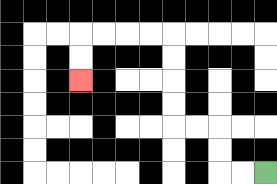{'start': '[11, 7]', 'end': '[3, 3]', 'path_directions': 'L,L,U,U,L,L,U,U,U,U,L,L,L,L,D,D', 'path_coordinates': '[[11, 7], [10, 7], [9, 7], [9, 6], [9, 5], [8, 5], [7, 5], [7, 4], [7, 3], [7, 2], [7, 1], [6, 1], [5, 1], [4, 1], [3, 1], [3, 2], [3, 3]]'}